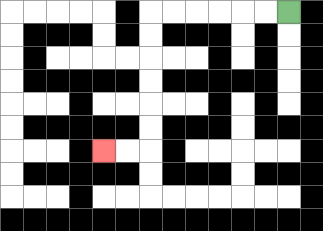{'start': '[12, 0]', 'end': '[4, 6]', 'path_directions': 'L,L,L,L,L,L,D,D,D,D,D,D,L,L', 'path_coordinates': '[[12, 0], [11, 0], [10, 0], [9, 0], [8, 0], [7, 0], [6, 0], [6, 1], [6, 2], [6, 3], [6, 4], [6, 5], [6, 6], [5, 6], [4, 6]]'}